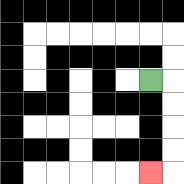{'start': '[6, 3]', 'end': '[6, 7]', 'path_directions': 'R,D,D,D,D,L', 'path_coordinates': '[[6, 3], [7, 3], [7, 4], [7, 5], [7, 6], [7, 7], [6, 7]]'}